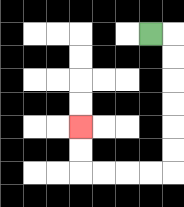{'start': '[6, 1]', 'end': '[3, 5]', 'path_directions': 'R,D,D,D,D,D,D,L,L,L,L,U,U', 'path_coordinates': '[[6, 1], [7, 1], [7, 2], [7, 3], [7, 4], [7, 5], [7, 6], [7, 7], [6, 7], [5, 7], [4, 7], [3, 7], [3, 6], [3, 5]]'}